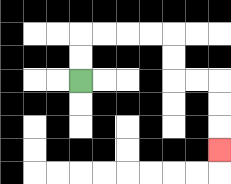{'start': '[3, 3]', 'end': '[9, 6]', 'path_directions': 'U,U,R,R,R,R,D,D,R,R,D,D,D', 'path_coordinates': '[[3, 3], [3, 2], [3, 1], [4, 1], [5, 1], [6, 1], [7, 1], [7, 2], [7, 3], [8, 3], [9, 3], [9, 4], [9, 5], [9, 6]]'}